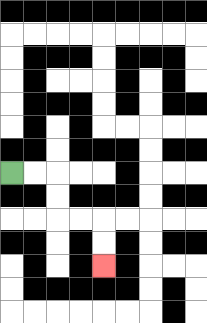{'start': '[0, 7]', 'end': '[4, 11]', 'path_directions': 'R,R,D,D,R,R,D,D', 'path_coordinates': '[[0, 7], [1, 7], [2, 7], [2, 8], [2, 9], [3, 9], [4, 9], [4, 10], [4, 11]]'}